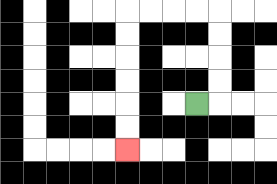{'start': '[8, 4]', 'end': '[5, 6]', 'path_directions': 'R,U,U,U,U,L,L,L,L,D,D,D,D,D,D', 'path_coordinates': '[[8, 4], [9, 4], [9, 3], [9, 2], [9, 1], [9, 0], [8, 0], [7, 0], [6, 0], [5, 0], [5, 1], [5, 2], [5, 3], [5, 4], [5, 5], [5, 6]]'}